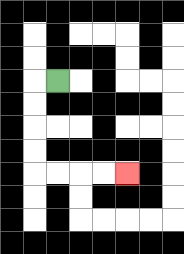{'start': '[2, 3]', 'end': '[5, 7]', 'path_directions': 'L,D,D,D,D,R,R,R,R', 'path_coordinates': '[[2, 3], [1, 3], [1, 4], [1, 5], [1, 6], [1, 7], [2, 7], [3, 7], [4, 7], [5, 7]]'}